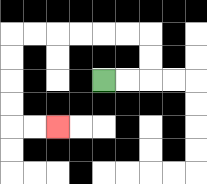{'start': '[4, 3]', 'end': '[2, 5]', 'path_directions': 'R,R,U,U,L,L,L,L,L,L,D,D,D,D,R,R', 'path_coordinates': '[[4, 3], [5, 3], [6, 3], [6, 2], [6, 1], [5, 1], [4, 1], [3, 1], [2, 1], [1, 1], [0, 1], [0, 2], [0, 3], [0, 4], [0, 5], [1, 5], [2, 5]]'}